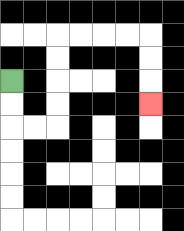{'start': '[0, 3]', 'end': '[6, 4]', 'path_directions': 'D,D,R,R,U,U,U,U,R,R,R,R,D,D,D', 'path_coordinates': '[[0, 3], [0, 4], [0, 5], [1, 5], [2, 5], [2, 4], [2, 3], [2, 2], [2, 1], [3, 1], [4, 1], [5, 1], [6, 1], [6, 2], [6, 3], [6, 4]]'}